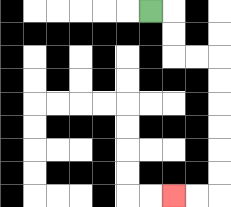{'start': '[6, 0]', 'end': '[7, 8]', 'path_directions': 'R,D,D,R,R,D,D,D,D,D,D,L,L', 'path_coordinates': '[[6, 0], [7, 0], [7, 1], [7, 2], [8, 2], [9, 2], [9, 3], [9, 4], [9, 5], [9, 6], [9, 7], [9, 8], [8, 8], [7, 8]]'}